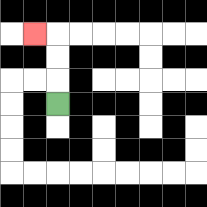{'start': '[2, 4]', 'end': '[1, 1]', 'path_directions': 'U,U,U,L', 'path_coordinates': '[[2, 4], [2, 3], [2, 2], [2, 1], [1, 1]]'}